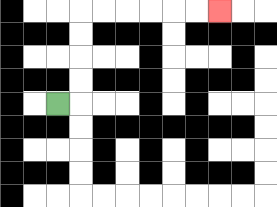{'start': '[2, 4]', 'end': '[9, 0]', 'path_directions': 'R,U,U,U,U,R,R,R,R,R,R', 'path_coordinates': '[[2, 4], [3, 4], [3, 3], [3, 2], [3, 1], [3, 0], [4, 0], [5, 0], [6, 0], [7, 0], [8, 0], [9, 0]]'}